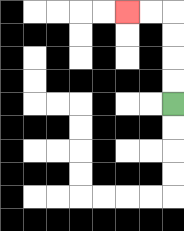{'start': '[7, 4]', 'end': '[5, 0]', 'path_directions': 'U,U,U,U,L,L', 'path_coordinates': '[[7, 4], [7, 3], [7, 2], [7, 1], [7, 0], [6, 0], [5, 0]]'}